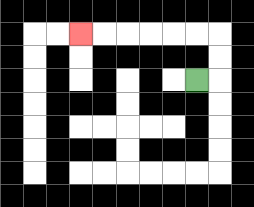{'start': '[8, 3]', 'end': '[3, 1]', 'path_directions': 'R,U,U,L,L,L,L,L,L', 'path_coordinates': '[[8, 3], [9, 3], [9, 2], [9, 1], [8, 1], [7, 1], [6, 1], [5, 1], [4, 1], [3, 1]]'}